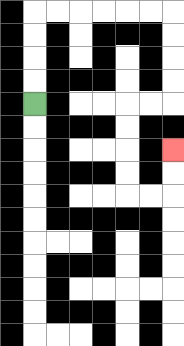{'start': '[1, 4]', 'end': '[7, 6]', 'path_directions': 'U,U,U,U,R,R,R,R,R,R,D,D,D,D,L,L,D,D,D,D,R,R,U,U', 'path_coordinates': '[[1, 4], [1, 3], [1, 2], [1, 1], [1, 0], [2, 0], [3, 0], [4, 0], [5, 0], [6, 0], [7, 0], [7, 1], [7, 2], [7, 3], [7, 4], [6, 4], [5, 4], [5, 5], [5, 6], [5, 7], [5, 8], [6, 8], [7, 8], [7, 7], [7, 6]]'}